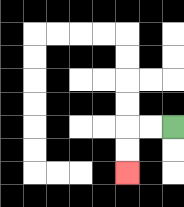{'start': '[7, 5]', 'end': '[5, 7]', 'path_directions': 'L,L,D,D', 'path_coordinates': '[[7, 5], [6, 5], [5, 5], [5, 6], [5, 7]]'}